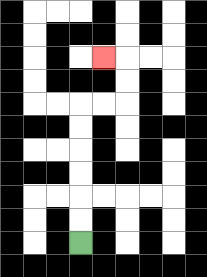{'start': '[3, 10]', 'end': '[4, 2]', 'path_directions': 'U,U,U,U,U,U,R,R,U,U,L', 'path_coordinates': '[[3, 10], [3, 9], [3, 8], [3, 7], [3, 6], [3, 5], [3, 4], [4, 4], [5, 4], [5, 3], [5, 2], [4, 2]]'}